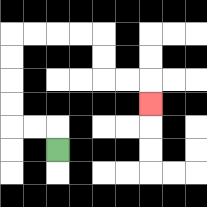{'start': '[2, 6]', 'end': '[6, 4]', 'path_directions': 'U,L,L,U,U,U,U,R,R,R,R,D,D,R,R,D', 'path_coordinates': '[[2, 6], [2, 5], [1, 5], [0, 5], [0, 4], [0, 3], [0, 2], [0, 1], [1, 1], [2, 1], [3, 1], [4, 1], [4, 2], [4, 3], [5, 3], [6, 3], [6, 4]]'}